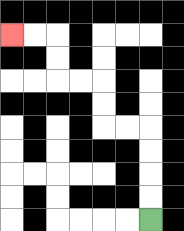{'start': '[6, 9]', 'end': '[0, 1]', 'path_directions': 'U,U,U,U,L,L,U,U,L,L,U,U,L,L', 'path_coordinates': '[[6, 9], [6, 8], [6, 7], [6, 6], [6, 5], [5, 5], [4, 5], [4, 4], [4, 3], [3, 3], [2, 3], [2, 2], [2, 1], [1, 1], [0, 1]]'}